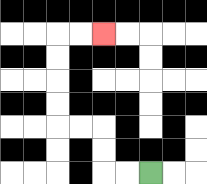{'start': '[6, 7]', 'end': '[4, 1]', 'path_directions': 'L,L,U,U,L,L,U,U,U,U,R,R', 'path_coordinates': '[[6, 7], [5, 7], [4, 7], [4, 6], [4, 5], [3, 5], [2, 5], [2, 4], [2, 3], [2, 2], [2, 1], [3, 1], [4, 1]]'}